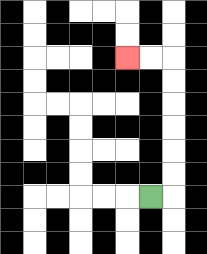{'start': '[6, 8]', 'end': '[5, 2]', 'path_directions': 'R,U,U,U,U,U,U,L,L', 'path_coordinates': '[[6, 8], [7, 8], [7, 7], [7, 6], [7, 5], [7, 4], [7, 3], [7, 2], [6, 2], [5, 2]]'}